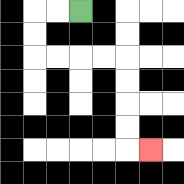{'start': '[3, 0]', 'end': '[6, 6]', 'path_directions': 'L,L,D,D,R,R,R,R,D,D,D,D,R', 'path_coordinates': '[[3, 0], [2, 0], [1, 0], [1, 1], [1, 2], [2, 2], [3, 2], [4, 2], [5, 2], [5, 3], [5, 4], [5, 5], [5, 6], [6, 6]]'}